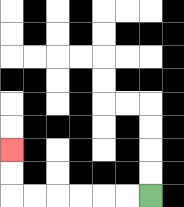{'start': '[6, 8]', 'end': '[0, 6]', 'path_directions': 'L,L,L,L,L,L,U,U', 'path_coordinates': '[[6, 8], [5, 8], [4, 8], [3, 8], [2, 8], [1, 8], [0, 8], [0, 7], [0, 6]]'}